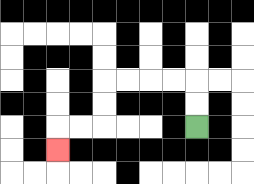{'start': '[8, 5]', 'end': '[2, 6]', 'path_directions': 'U,U,L,L,L,L,D,D,L,L,D', 'path_coordinates': '[[8, 5], [8, 4], [8, 3], [7, 3], [6, 3], [5, 3], [4, 3], [4, 4], [4, 5], [3, 5], [2, 5], [2, 6]]'}